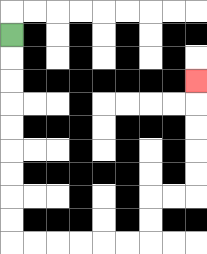{'start': '[0, 1]', 'end': '[8, 3]', 'path_directions': 'D,D,D,D,D,D,D,D,D,R,R,R,R,R,R,U,U,R,R,U,U,U,U,U', 'path_coordinates': '[[0, 1], [0, 2], [0, 3], [0, 4], [0, 5], [0, 6], [0, 7], [0, 8], [0, 9], [0, 10], [1, 10], [2, 10], [3, 10], [4, 10], [5, 10], [6, 10], [6, 9], [6, 8], [7, 8], [8, 8], [8, 7], [8, 6], [8, 5], [8, 4], [8, 3]]'}